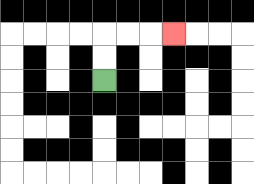{'start': '[4, 3]', 'end': '[7, 1]', 'path_directions': 'U,U,R,R,R', 'path_coordinates': '[[4, 3], [4, 2], [4, 1], [5, 1], [6, 1], [7, 1]]'}